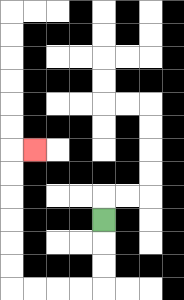{'start': '[4, 9]', 'end': '[1, 6]', 'path_directions': 'D,D,D,L,L,L,L,U,U,U,U,U,U,R', 'path_coordinates': '[[4, 9], [4, 10], [4, 11], [4, 12], [3, 12], [2, 12], [1, 12], [0, 12], [0, 11], [0, 10], [0, 9], [0, 8], [0, 7], [0, 6], [1, 6]]'}